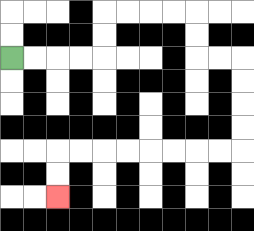{'start': '[0, 2]', 'end': '[2, 8]', 'path_directions': 'R,R,R,R,U,U,R,R,R,R,D,D,R,R,D,D,D,D,L,L,L,L,L,L,L,L,D,D', 'path_coordinates': '[[0, 2], [1, 2], [2, 2], [3, 2], [4, 2], [4, 1], [4, 0], [5, 0], [6, 0], [7, 0], [8, 0], [8, 1], [8, 2], [9, 2], [10, 2], [10, 3], [10, 4], [10, 5], [10, 6], [9, 6], [8, 6], [7, 6], [6, 6], [5, 6], [4, 6], [3, 6], [2, 6], [2, 7], [2, 8]]'}